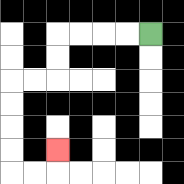{'start': '[6, 1]', 'end': '[2, 6]', 'path_directions': 'L,L,L,L,D,D,L,L,D,D,D,D,R,R,U', 'path_coordinates': '[[6, 1], [5, 1], [4, 1], [3, 1], [2, 1], [2, 2], [2, 3], [1, 3], [0, 3], [0, 4], [0, 5], [0, 6], [0, 7], [1, 7], [2, 7], [2, 6]]'}